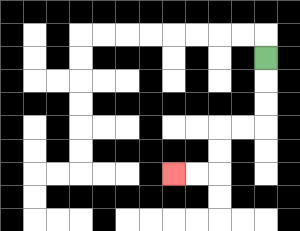{'start': '[11, 2]', 'end': '[7, 7]', 'path_directions': 'D,D,D,L,L,D,D,L,L', 'path_coordinates': '[[11, 2], [11, 3], [11, 4], [11, 5], [10, 5], [9, 5], [9, 6], [9, 7], [8, 7], [7, 7]]'}